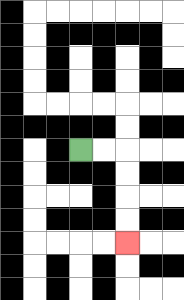{'start': '[3, 6]', 'end': '[5, 10]', 'path_directions': 'R,R,D,D,D,D', 'path_coordinates': '[[3, 6], [4, 6], [5, 6], [5, 7], [5, 8], [5, 9], [5, 10]]'}